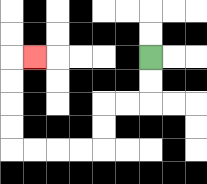{'start': '[6, 2]', 'end': '[1, 2]', 'path_directions': 'D,D,L,L,D,D,L,L,L,L,U,U,U,U,R', 'path_coordinates': '[[6, 2], [6, 3], [6, 4], [5, 4], [4, 4], [4, 5], [4, 6], [3, 6], [2, 6], [1, 6], [0, 6], [0, 5], [0, 4], [0, 3], [0, 2], [1, 2]]'}